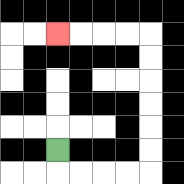{'start': '[2, 6]', 'end': '[2, 1]', 'path_directions': 'D,R,R,R,R,U,U,U,U,U,U,L,L,L,L', 'path_coordinates': '[[2, 6], [2, 7], [3, 7], [4, 7], [5, 7], [6, 7], [6, 6], [6, 5], [6, 4], [6, 3], [6, 2], [6, 1], [5, 1], [4, 1], [3, 1], [2, 1]]'}